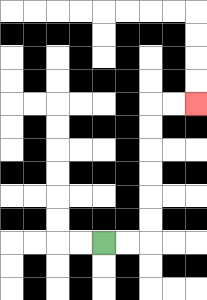{'start': '[4, 10]', 'end': '[8, 4]', 'path_directions': 'R,R,U,U,U,U,U,U,R,R', 'path_coordinates': '[[4, 10], [5, 10], [6, 10], [6, 9], [6, 8], [6, 7], [6, 6], [6, 5], [6, 4], [7, 4], [8, 4]]'}